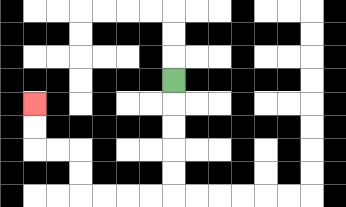{'start': '[7, 3]', 'end': '[1, 4]', 'path_directions': 'D,D,D,D,D,L,L,L,L,U,U,L,L,U,U', 'path_coordinates': '[[7, 3], [7, 4], [7, 5], [7, 6], [7, 7], [7, 8], [6, 8], [5, 8], [4, 8], [3, 8], [3, 7], [3, 6], [2, 6], [1, 6], [1, 5], [1, 4]]'}